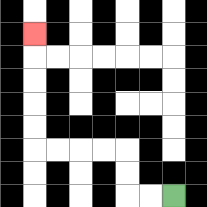{'start': '[7, 8]', 'end': '[1, 1]', 'path_directions': 'L,L,U,U,L,L,L,L,U,U,U,U,U', 'path_coordinates': '[[7, 8], [6, 8], [5, 8], [5, 7], [5, 6], [4, 6], [3, 6], [2, 6], [1, 6], [1, 5], [1, 4], [1, 3], [1, 2], [1, 1]]'}